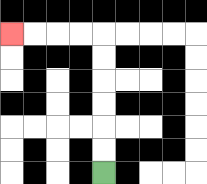{'start': '[4, 7]', 'end': '[0, 1]', 'path_directions': 'U,U,U,U,U,U,L,L,L,L', 'path_coordinates': '[[4, 7], [4, 6], [4, 5], [4, 4], [4, 3], [4, 2], [4, 1], [3, 1], [2, 1], [1, 1], [0, 1]]'}